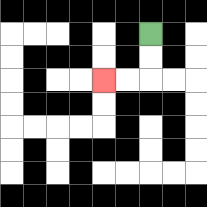{'start': '[6, 1]', 'end': '[4, 3]', 'path_directions': 'D,D,L,L', 'path_coordinates': '[[6, 1], [6, 2], [6, 3], [5, 3], [4, 3]]'}